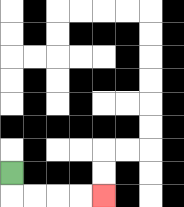{'start': '[0, 7]', 'end': '[4, 8]', 'path_directions': 'D,R,R,R,R', 'path_coordinates': '[[0, 7], [0, 8], [1, 8], [2, 8], [3, 8], [4, 8]]'}